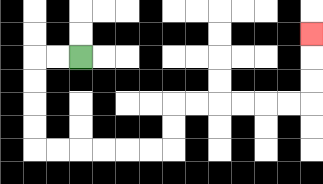{'start': '[3, 2]', 'end': '[13, 1]', 'path_directions': 'L,L,D,D,D,D,R,R,R,R,R,R,U,U,R,R,R,R,R,R,U,U,U', 'path_coordinates': '[[3, 2], [2, 2], [1, 2], [1, 3], [1, 4], [1, 5], [1, 6], [2, 6], [3, 6], [4, 6], [5, 6], [6, 6], [7, 6], [7, 5], [7, 4], [8, 4], [9, 4], [10, 4], [11, 4], [12, 4], [13, 4], [13, 3], [13, 2], [13, 1]]'}